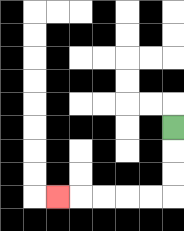{'start': '[7, 5]', 'end': '[2, 8]', 'path_directions': 'D,D,D,L,L,L,L,L', 'path_coordinates': '[[7, 5], [7, 6], [7, 7], [7, 8], [6, 8], [5, 8], [4, 8], [3, 8], [2, 8]]'}